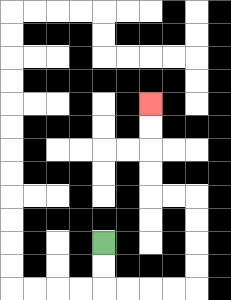{'start': '[4, 10]', 'end': '[6, 4]', 'path_directions': 'D,D,R,R,R,R,U,U,U,U,L,L,U,U,U,U', 'path_coordinates': '[[4, 10], [4, 11], [4, 12], [5, 12], [6, 12], [7, 12], [8, 12], [8, 11], [8, 10], [8, 9], [8, 8], [7, 8], [6, 8], [6, 7], [6, 6], [6, 5], [6, 4]]'}